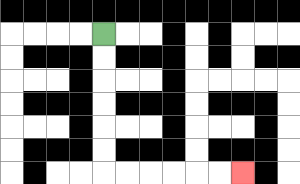{'start': '[4, 1]', 'end': '[10, 7]', 'path_directions': 'D,D,D,D,D,D,R,R,R,R,R,R', 'path_coordinates': '[[4, 1], [4, 2], [4, 3], [4, 4], [4, 5], [4, 6], [4, 7], [5, 7], [6, 7], [7, 7], [8, 7], [9, 7], [10, 7]]'}